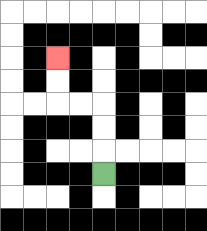{'start': '[4, 7]', 'end': '[2, 2]', 'path_directions': 'U,U,U,L,L,U,U', 'path_coordinates': '[[4, 7], [4, 6], [4, 5], [4, 4], [3, 4], [2, 4], [2, 3], [2, 2]]'}